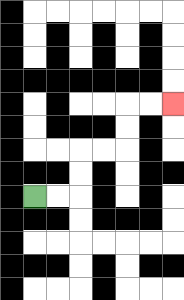{'start': '[1, 8]', 'end': '[7, 4]', 'path_directions': 'R,R,U,U,R,R,U,U,R,R', 'path_coordinates': '[[1, 8], [2, 8], [3, 8], [3, 7], [3, 6], [4, 6], [5, 6], [5, 5], [5, 4], [6, 4], [7, 4]]'}